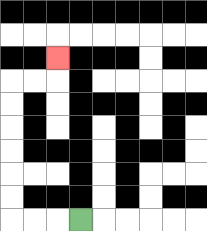{'start': '[3, 9]', 'end': '[2, 2]', 'path_directions': 'L,L,L,U,U,U,U,U,U,R,R,U', 'path_coordinates': '[[3, 9], [2, 9], [1, 9], [0, 9], [0, 8], [0, 7], [0, 6], [0, 5], [0, 4], [0, 3], [1, 3], [2, 3], [2, 2]]'}